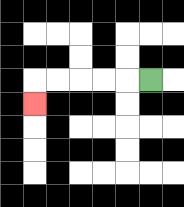{'start': '[6, 3]', 'end': '[1, 4]', 'path_directions': 'L,L,L,L,L,D', 'path_coordinates': '[[6, 3], [5, 3], [4, 3], [3, 3], [2, 3], [1, 3], [1, 4]]'}